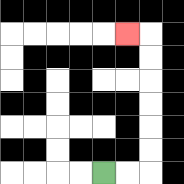{'start': '[4, 7]', 'end': '[5, 1]', 'path_directions': 'R,R,U,U,U,U,U,U,L', 'path_coordinates': '[[4, 7], [5, 7], [6, 7], [6, 6], [6, 5], [6, 4], [6, 3], [6, 2], [6, 1], [5, 1]]'}